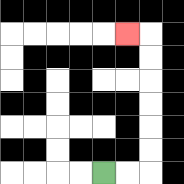{'start': '[4, 7]', 'end': '[5, 1]', 'path_directions': 'R,R,U,U,U,U,U,U,L', 'path_coordinates': '[[4, 7], [5, 7], [6, 7], [6, 6], [6, 5], [6, 4], [6, 3], [6, 2], [6, 1], [5, 1]]'}